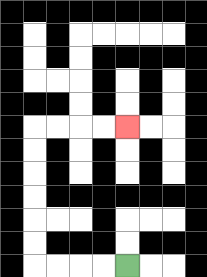{'start': '[5, 11]', 'end': '[5, 5]', 'path_directions': 'L,L,L,L,U,U,U,U,U,U,R,R,R,R', 'path_coordinates': '[[5, 11], [4, 11], [3, 11], [2, 11], [1, 11], [1, 10], [1, 9], [1, 8], [1, 7], [1, 6], [1, 5], [2, 5], [3, 5], [4, 5], [5, 5]]'}